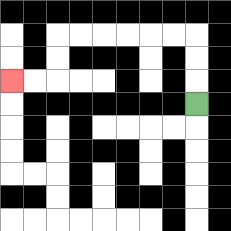{'start': '[8, 4]', 'end': '[0, 3]', 'path_directions': 'U,U,U,L,L,L,L,L,L,D,D,L,L', 'path_coordinates': '[[8, 4], [8, 3], [8, 2], [8, 1], [7, 1], [6, 1], [5, 1], [4, 1], [3, 1], [2, 1], [2, 2], [2, 3], [1, 3], [0, 3]]'}